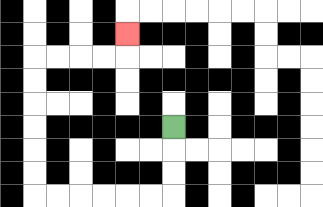{'start': '[7, 5]', 'end': '[5, 1]', 'path_directions': 'D,D,D,L,L,L,L,L,L,U,U,U,U,U,U,R,R,R,R,U', 'path_coordinates': '[[7, 5], [7, 6], [7, 7], [7, 8], [6, 8], [5, 8], [4, 8], [3, 8], [2, 8], [1, 8], [1, 7], [1, 6], [1, 5], [1, 4], [1, 3], [1, 2], [2, 2], [3, 2], [4, 2], [5, 2], [5, 1]]'}